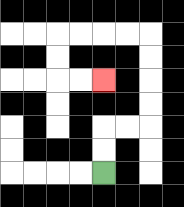{'start': '[4, 7]', 'end': '[4, 3]', 'path_directions': 'U,U,R,R,U,U,U,U,L,L,L,L,D,D,R,R', 'path_coordinates': '[[4, 7], [4, 6], [4, 5], [5, 5], [6, 5], [6, 4], [6, 3], [6, 2], [6, 1], [5, 1], [4, 1], [3, 1], [2, 1], [2, 2], [2, 3], [3, 3], [4, 3]]'}